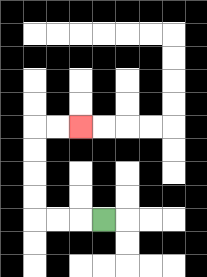{'start': '[4, 9]', 'end': '[3, 5]', 'path_directions': 'L,L,L,U,U,U,U,R,R', 'path_coordinates': '[[4, 9], [3, 9], [2, 9], [1, 9], [1, 8], [1, 7], [1, 6], [1, 5], [2, 5], [3, 5]]'}